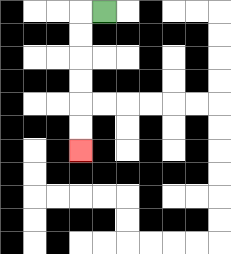{'start': '[4, 0]', 'end': '[3, 6]', 'path_directions': 'L,D,D,D,D,D,D', 'path_coordinates': '[[4, 0], [3, 0], [3, 1], [3, 2], [3, 3], [3, 4], [3, 5], [3, 6]]'}